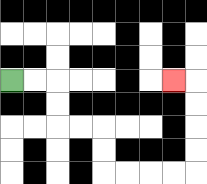{'start': '[0, 3]', 'end': '[7, 3]', 'path_directions': 'R,R,D,D,R,R,D,D,R,R,R,R,U,U,U,U,L', 'path_coordinates': '[[0, 3], [1, 3], [2, 3], [2, 4], [2, 5], [3, 5], [4, 5], [4, 6], [4, 7], [5, 7], [6, 7], [7, 7], [8, 7], [8, 6], [8, 5], [8, 4], [8, 3], [7, 3]]'}